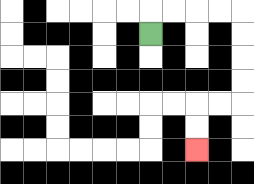{'start': '[6, 1]', 'end': '[8, 6]', 'path_directions': 'U,R,R,R,R,D,D,D,D,L,L,D,D', 'path_coordinates': '[[6, 1], [6, 0], [7, 0], [8, 0], [9, 0], [10, 0], [10, 1], [10, 2], [10, 3], [10, 4], [9, 4], [8, 4], [8, 5], [8, 6]]'}